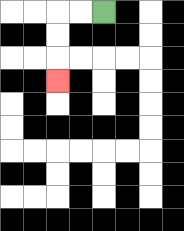{'start': '[4, 0]', 'end': '[2, 3]', 'path_directions': 'L,L,D,D,D', 'path_coordinates': '[[4, 0], [3, 0], [2, 0], [2, 1], [2, 2], [2, 3]]'}